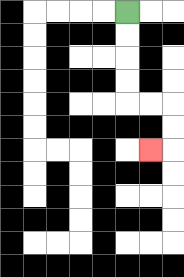{'start': '[5, 0]', 'end': '[6, 6]', 'path_directions': 'D,D,D,D,R,R,D,D,L', 'path_coordinates': '[[5, 0], [5, 1], [5, 2], [5, 3], [5, 4], [6, 4], [7, 4], [7, 5], [7, 6], [6, 6]]'}